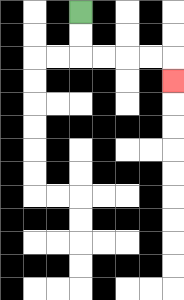{'start': '[3, 0]', 'end': '[7, 3]', 'path_directions': 'D,D,R,R,R,R,D', 'path_coordinates': '[[3, 0], [3, 1], [3, 2], [4, 2], [5, 2], [6, 2], [7, 2], [7, 3]]'}